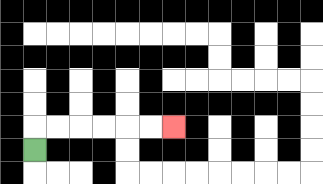{'start': '[1, 6]', 'end': '[7, 5]', 'path_directions': 'U,R,R,R,R,R,R', 'path_coordinates': '[[1, 6], [1, 5], [2, 5], [3, 5], [4, 5], [5, 5], [6, 5], [7, 5]]'}